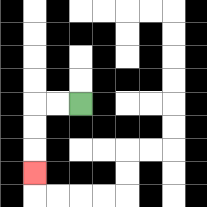{'start': '[3, 4]', 'end': '[1, 7]', 'path_directions': 'L,L,D,D,D', 'path_coordinates': '[[3, 4], [2, 4], [1, 4], [1, 5], [1, 6], [1, 7]]'}